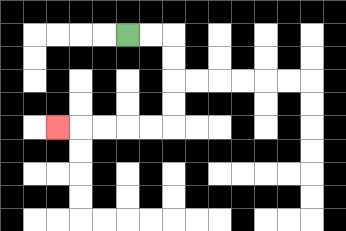{'start': '[5, 1]', 'end': '[2, 5]', 'path_directions': 'R,R,D,D,D,D,L,L,L,L,L', 'path_coordinates': '[[5, 1], [6, 1], [7, 1], [7, 2], [7, 3], [7, 4], [7, 5], [6, 5], [5, 5], [4, 5], [3, 5], [2, 5]]'}